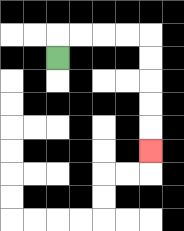{'start': '[2, 2]', 'end': '[6, 6]', 'path_directions': 'U,R,R,R,R,D,D,D,D,D', 'path_coordinates': '[[2, 2], [2, 1], [3, 1], [4, 1], [5, 1], [6, 1], [6, 2], [6, 3], [6, 4], [6, 5], [6, 6]]'}